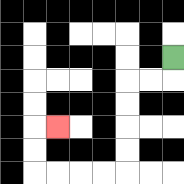{'start': '[7, 2]', 'end': '[2, 5]', 'path_directions': 'D,L,L,D,D,D,D,L,L,L,L,U,U,R', 'path_coordinates': '[[7, 2], [7, 3], [6, 3], [5, 3], [5, 4], [5, 5], [5, 6], [5, 7], [4, 7], [3, 7], [2, 7], [1, 7], [1, 6], [1, 5], [2, 5]]'}